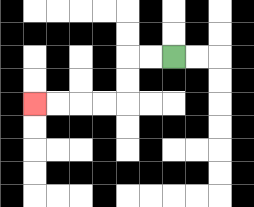{'start': '[7, 2]', 'end': '[1, 4]', 'path_directions': 'L,L,D,D,L,L,L,L', 'path_coordinates': '[[7, 2], [6, 2], [5, 2], [5, 3], [5, 4], [4, 4], [3, 4], [2, 4], [1, 4]]'}